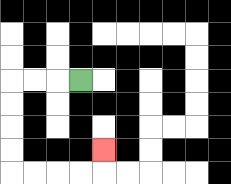{'start': '[3, 3]', 'end': '[4, 6]', 'path_directions': 'L,L,L,D,D,D,D,R,R,R,R,U', 'path_coordinates': '[[3, 3], [2, 3], [1, 3], [0, 3], [0, 4], [0, 5], [0, 6], [0, 7], [1, 7], [2, 7], [3, 7], [4, 7], [4, 6]]'}